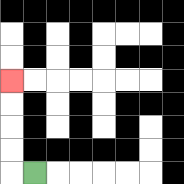{'start': '[1, 7]', 'end': '[0, 3]', 'path_directions': 'L,U,U,U,U', 'path_coordinates': '[[1, 7], [0, 7], [0, 6], [0, 5], [0, 4], [0, 3]]'}